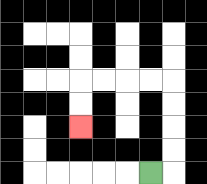{'start': '[6, 7]', 'end': '[3, 5]', 'path_directions': 'R,U,U,U,U,L,L,L,L,D,D', 'path_coordinates': '[[6, 7], [7, 7], [7, 6], [7, 5], [7, 4], [7, 3], [6, 3], [5, 3], [4, 3], [3, 3], [3, 4], [3, 5]]'}